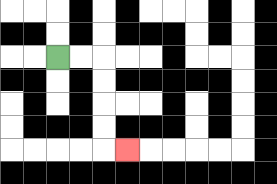{'start': '[2, 2]', 'end': '[5, 6]', 'path_directions': 'R,R,D,D,D,D,R', 'path_coordinates': '[[2, 2], [3, 2], [4, 2], [4, 3], [4, 4], [4, 5], [4, 6], [5, 6]]'}